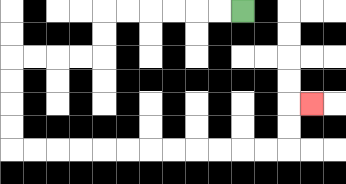{'start': '[10, 0]', 'end': '[13, 4]', 'path_directions': 'L,L,L,L,L,L,D,D,L,L,L,L,D,D,D,D,R,R,R,R,R,R,R,R,R,R,R,R,U,U,R', 'path_coordinates': '[[10, 0], [9, 0], [8, 0], [7, 0], [6, 0], [5, 0], [4, 0], [4, 1], [4, 2], [3, 2], [2, 2], [1, 2], [0, 2], [0, 3], [0, 4], [0, 5], [0, 6], [1, 6], [2, 6], [3, 6], [4, 6], [5, 6], [6, 6], [7, 6], [8, 6], [9, 6], [10, 6], [11, 6], [12, 6], [12, 5], [12, 4], [13, 4]]'}